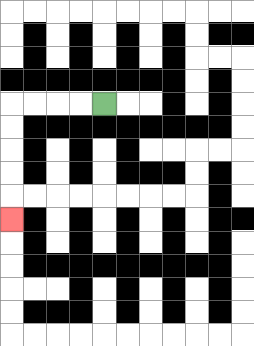{'start': '[4, 4]', 'end': '[0, 9]', 'path_directions': 'L,L,L,L,D,D,D,D,D', 'path_coordinates': '[[4, 4], [3, 4], [2, 4], [1, 4], [0, 4], [0, 5], [0, 6], [0, 7], [0, 8], [0, 9]]'}